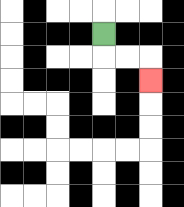{'start': '[4, 1]', 'end': '[6, 3]', 'path_directions': 'D,R,R,D', 'path_coordinates': '[[4, 1], [4, 2], [5, 2], [6, 2], [6, 3]]'}